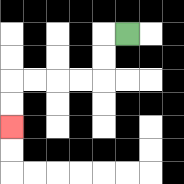{'start': '[5, 1]', 'end': '[0, 5]', 'path_directions': 'L,D,D,L,L,L,L,D,D', 'path_coordinates': '[[5, 1], [4, 1], [4, 2], [4, 3], [3, 3], [2, 3], [1, 3], [0, 3], [0, 4], [0, 5]]'}